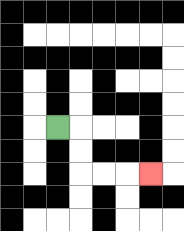{'start': '[2, 5]', 'end': '[6, 7]', 'path_directions': 'R,D,D,R,R,R', 'path_coordinates': '[[2, 5], [3, 5], [3, 6], [3, 7], [4, 7], [5, 7], [6, 7]]'}